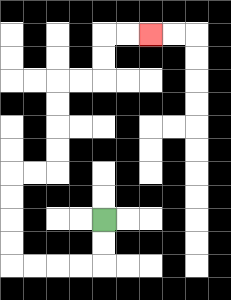{'start': '[4, 9]', 'end': '[6, 1]', 'path_directions': 'D,D,L,L,L,L,U,U,U,U,R,R,U,U,U,U,R,R,U,U,R,R', 'path_coordinates': '[[4, 9], [4, 10], [4, 11], [3, 11], [2, 11], [1, 11], [0, 11], [0, 10], [0, 9], [0, 8], [0, 7], [1, 7], [2, 7], [2, 6], [2, 5], [2, 4], [2, 3], [3, 3], [4, 3], [4, 2], [4, 1], [5, 1], [6, 1]]'}